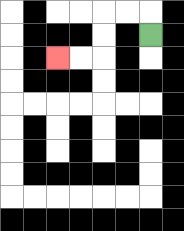{'start': '[6, 1]', 'end': '[2, 2]', 'path_directions': 'U,L,L,D,D,L,L', 'path_coordinates': '[[6, 1], [6, 0], [5, 0], [4, 0], [4, 1], [4, 2], [3, 2], [2, 2]]'}